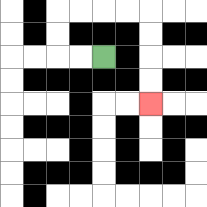{'start': '[4, 2]', 'end': '[6, 4]', 'path_directions': 'L,L,U,U,R,R,R,R,D,D,D,D', 'path_coordinates': '[[4, 2], [3, 2], [2, 2], [2, 1], [2, 0], [3, 0], [4, 0], [5, 0], [6, 0], [6, 1], [6, 2], [6, 3], [6, 4]]'}